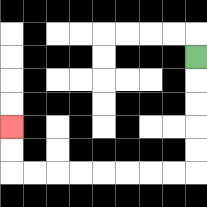{'start': '[8, 2]', 'end': '[0, 5]', 'path_directions': 'D,D,D,D,D,L,L,L,L,L,L,L,L,U,U', 'path_coordinates': '[[8, 2], [8, 3], [8, 4], [8, 5], [8, 6], [8, 7], [7, 7], [6, 7], [5, 7], [4, 7], [3, 7], [2, 7], [1, 7], [0, 7], [0, 6], [0, 5]]'}